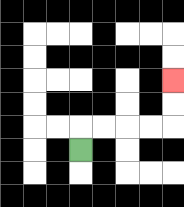{'start': '[3, 6]', 'end': '[7, 3]', 'path_directions': 'U,R,R,R,R,U,U', 'path_coordinates': '[[3, 6], [3, 5], [4, 5], [5, 5], [6, 5], [7, 5], [7, 4], [7, 3]]'}